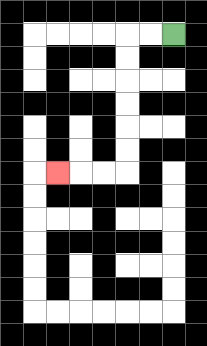{'start': '[7, 1]', 'end': '[2, 7]', 'path_directions': 'L,L,D,D,D,D,D,D,L,L,L', 'path_coordinates': '[[7, 1], [6, 1], [5, 1], [5, 2], [5, 3], [5, 4], [5, 5], [5, 6], [5, 7], [4, 7], [3, 7], [2, 7]]'}